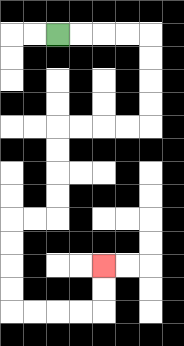{'start': '[2, 1]', 'end': '[4, 11]', 'path_directions': 'R,R,R,R,D,D,D,D,L,L,L,L,D,D,D,D,L,L,D,D,D,D,R,R,R,R,U,U', 'path_coordinates': '[[2, 1], [3, 1], [4, 1], [5, 1], [6, 1], [6, 2], [6, 3], [6, 4], [6, 5], [5, 5], [4, 5], [3, 5], [2, 5], [2, 6], [2, 7], [2, 8], [2, 9], [1, 9], [0, 9], [0, 10], [0, 11], [0, 12], [0, 13], [1, 13], [2, 13], [3, 13], [4, 13], [4, 12], [4, 11]]'}